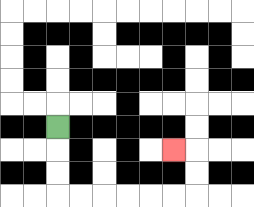{'start': '[2, 5]', 'end': '[7, 6]', 'path_directions': 'D,D,D,R,R,R,R,R,R,U,U,L', 'path_coordinates': '[[2, 5], [2, 6], [2, 7], [2, 8], [3, 8], [4, 8], [5, 8], [6, 8], [7, 8], [8, 8], [8, 7], [8, 6], [7, 6]]'}